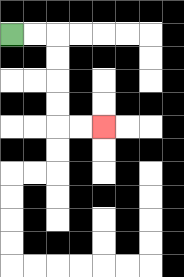{'start': '[0, 1]', 'end': '[4, 5]', 'path_directions': 'R,R,D,D,D,D,R,R', 'path_coordinates': '[[0, 1], [1, 1], [2, 1], [2, 2], [2, 3], [2, 4], [2, 5], [3, 5], [4, 5]]'}